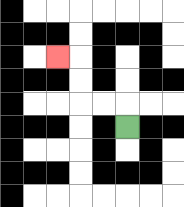{'start': '[5, 5]', 'end': '[2, 2]', 'path_directions': 'U,L,L,U,U,L', 'path_coordinates': '[[5, 5], [5, 4], [4, 4], [3, 4], [3, 3], [3, 2], [2, 2]]'}